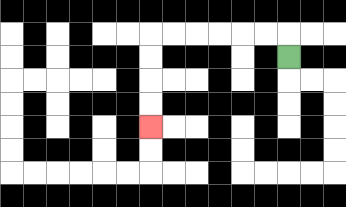{'start': '[12, 2]', 'end': '[6, 5]', 'path_directions': 'U,L,L,L,L,L,L,D,D,D,D', 'path_coordinates': '[[12, 2], [12, 1], [11, 1], [10, 1], [9, 1], [8, 1], [7, 1], [6, 1], [6, 2], [6, 3], [6, 4], [6, 5]]'}